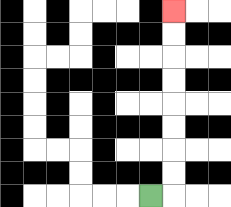{'start': '[6, 8]', 'end': '[7, 0]', 'path_directions': 'R,U,U,U,U,U,U,U,U', 'path_coordinates': '[[6, 8], [7, 8], [7, 7], [7, 6], [7, 5], [7, 4], [7, 3], [7, 2], [7, 1], [7, 0]]'}